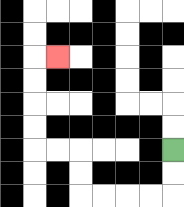{'start': '[7, 6]', 'end': '[2, 2]', 'path_directions': 'D,D,L,L,L,L,U,U,L,L,U,U,U,U,R', 'path_coordinates': '[[7, 6], [7, 7], [7, 8], [6, 8], [5, 8], [4, 8], [3, 8], [3, 7], [3, 6], [2, 6], [1, 6], [1, 5], [1, 4], [1, 3], [1, 2], [2, 2]]'}